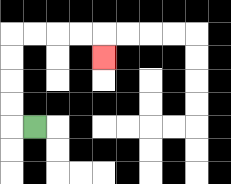{'start': '[1, 5]', 'end': '[4, 2]', 'path_directions': 'L,U,U,U,U,R,R,R,R,D', 'path_coordinates': '[[1, 5], [0, 5], [0, 4], [0, 3], [0, 2], [0, 1], [1, 1], [2, 1], [3, 1], [4, 1], [4, 2]]'}